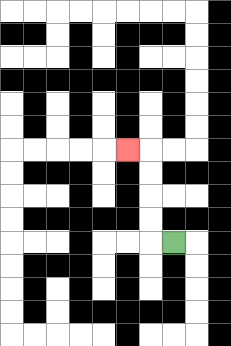{'start': '[7, 10]', 'end': '[5, 6]', 'path_directions': 'L,U,U,U,U,L', 'path_coordinates': '[[7, 10], [6, 10], [6, 9], [6, 8], [6, 7], [6, 6], [5, 6]]'}